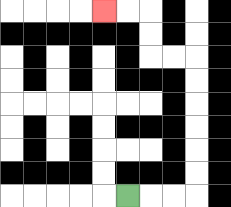{'start': '[5, 8]', 'end': '[4, 0]', 'path_directions': 'R,R,R,U,U,U,U,U,U,L,L,U,U,L,L', 'path_coordinates': '[[5, 8], [6, 8], [7, 8], [8, 8], [8, 7], [8, 6], [8, 5], [8, 4], [8, 3], [8, 2], [7, 2], [6, 2], [6, 1], [6, 0], [5, 0], [4, 0]]'}